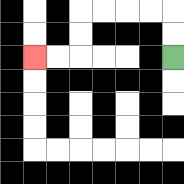{'start': '[7, 2]', 'end': '[1, 2]', 'path_directions': 'U,U,L,L,L,L,D,D,L,L', 'path_coordinates': '[[7, 2], [7, 1], [7, 0], [6, 0], [5, 0], [4, 0], [3, 0], [3, 1], [3, 2], [2, 2], [1, 2]]'}